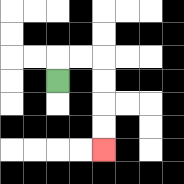{'start': '[2, 3]', 'end': '[4, 6]', 'path_directions': 'U,R,R,D,D,D,D', 'path_coordinates': '[[2, 3], [2, 2], [3, 2], [4, 2], [4, 3], [4, 4], [4, 5], [4, 6]]'}